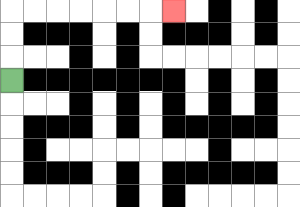{'start': '[0, 3]', 'end': '[7, 0]', 'path_directions': 'U,U,U,R,R,R,R,R,R,R', 'path_coordinates': '[[0, 3], [0, 2], [0, 1], [0, 0], [1, 0], [2, 0], [3, 0], [4, 0], [5, 0], [6, 0], [7, 0]]'}